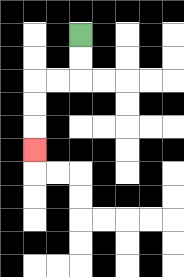{'start': '[3, 1]', 'end': '[1, 6]', 'path_directions': 'D,D,L,L,D,D,D', 'path_coordinates': '[[3, 1], [3, 2], [3, 3], [2, 3], [1, 3], [1, 4], [1, 5], [1, 6]]'}